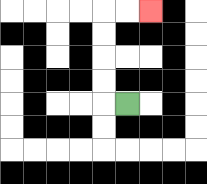{'start': '[5, 4]', 'end': '[6, 0]', 'path_directions': 'L,U,U,U,U,R,R', 'path_coordinates': '[[5, 4], [4, 4], [4, 3], [4, 2], [4, 1], [4, 0], [5, 0], [6, 0]]'}